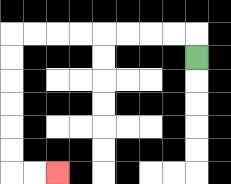{'start': '[8, 2]', 'end': '[2, 7]', 'path_directions': 'U,L,L,L,L,L,L,L,L,D,D,D,D,D,D,R,R', 'path_coordinates': '[[8, 2], [8, 1], [7, 1], [6, 1], [5, 1], [4, 1], [3, 1], [2, 1], [1, 1], [0, 1], [0, 2], [0, 3], [0, 4], [0, 5], [0, 6], [0, 7], [1, 7], [2, 7]]'}